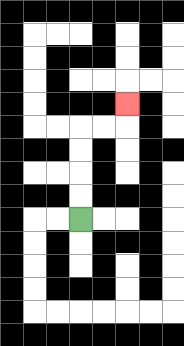{'start': '[3, 9]', 'end': '[5, 4]', 'path_directions': 'U,U,U,U,R,R,U', 'path_coordinates': '[[3, 9], [3, 8], [3, 7], [3, 6], [3, 5], [4, 5], [5, 5], [5, 4]]'}